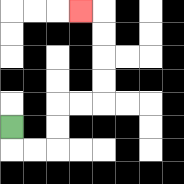{'start': '[0, 5]', 'end': '[3, 0]', 'path_directions': 'D,R,R,U,U,R,R,U,U,U,U,L', 'path_coordinates': '[[0, 5], [0, 6], [1, 6], [2, 6], [2, 5], [2, 4], [3, 4], [4, 4], [4, 3], [4, 2], [4, 1], [4, 0], [3, 0]]'}